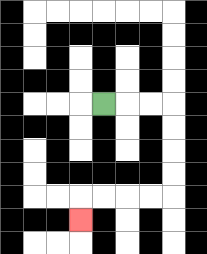{'start': '[4, 4]', 'end': '[3, 9]', 'path_directions': 'R,R,R,D,D,D,D,L,L,L,L,D', 'path_coordinates': '[[4, 4], [5, 4], [6, 4], [7, 4], [7, 5], [7, 6], [7, 7], [7, 8], [6, 8], [5, 8], [4, 8], [3, 8], [3, 9]]'}